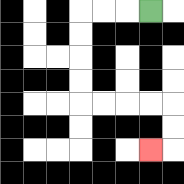{'start': '[6, 0]', 'end': '[6, 6]', 'path_directions': 'L,L,L,D,D,D,D,R,R,R,R,D,D,L', 'path_coordinates': '[[6, 0], [5, 0], [4, 0], [3, 0], [3, 1], [3, 2], [3, 3], [3, 4], [4, 4], [5, 4], [6, 4], [7, 4], [7, 5], [7, 6], [6, 6]]'}